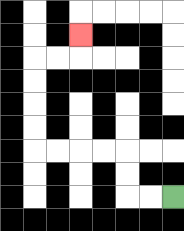{'start': '[7, 8]', 'end': '[3, 1]', 'path_directions': 'L,L,U,U,L,L,L,L,U,U,U,U,R,R,U', 'path_coordinates': '[[7, 8], [6, 8], [5, 8], [5, 7], [5, 6], [4, 6], [3, 6], [2, 6], [1, 6], [1, 5], [1, 4], [1, 3], [1, 2], [2, 2], [3, 2], [3, 1]]'}